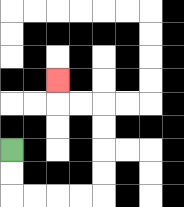{'start': '[0, 6]', 'end': '[2, 3]', 'path_directions': 'D,D,R,R,R,R,U,U,U,U,L,L,U', 'path_coordinates': '[[0, 6], [0, 7], [0, 8], [1, 8], [2, 8], [3, 8], [4, 8], [4, 7], [4, 6], [4, 5], [4, 4], [3, 4], [2, 4], [2, 3]]'}